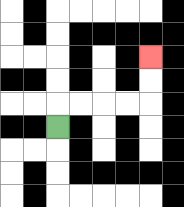{'start': '[2, 5]', 'end': '[6, 2]', 'path_directions': 'U,R,R,R,R,U,U', 'path_coordinates': '[[2, 5], [2, 4], [3, 4], [4, 4], [5, 4], [6, 4], [6, 3], [6, 2]]'}